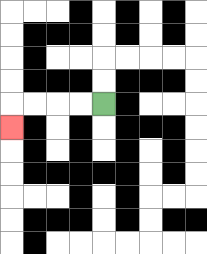{'start': '[4, 4]', 'end': '[0, 5]', 'path_directions': 'L,L,L,L,D', 'path_coordinates': '[[4, 4], [3, 4], [2, 4], [1, 4], [0, 4], [0, 5]]'}